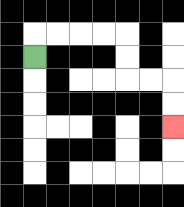{'start': '[1, 2]', 'end': '[7, 5]', 'path_directions': 'U,R,R,R,R,D,D,R,R,D,D', 'path_coordinates': '[[1, 2], [1, 1], [2, 1], [3, 1], [4, 1], [5, 1], [5, 2], [5, 3], [6, 3], [7, 3], [7, 4], [7, 5]]'}